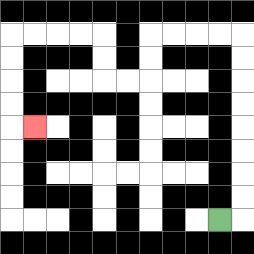{'start': '[9, 9]', 'end': '[1, 5]', 'path_directions': 'R,U,U,U,U,U,U,U,U,L,L,L,L,D,D,L,L,U,U,L,L,L,L,D,D,D,D,R', 'path_coordinates': '[[9, 9], [10, 9], [10, 8], [10, 7], [10, 6], [10, 5], [10, 4], [10, 3], [10, 2], [10, 1], [9, 1], [8, 1], [7, 1], [6, 1], [6, 2], [6, 3], [5, 3], [4, 3], [4, 2], [4, 1], [3, 1], [2, 1], [1, 1], [0, 1], [0, 2], [0, 3], [0, 4], [0, 5], [1, 5]]'}